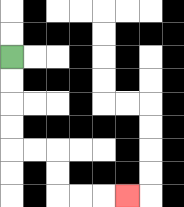{'start': '[0, 2]', 'end': '[5, 8]', 'path_directions': 'D,D,D,D,R,R,D,D,R,R,R', 'path_coordinates': '[[0, 2], [0, 3], [0, 4], [0, 5], [0, 6], [1, 6], [2, 6], [2, 7], [2, 8], [3, 8], [4, 8], [5, 8]]'}